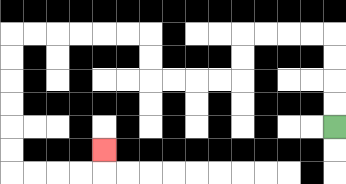{'start': '[14, 5]', 'end': '[4, 6]', 'path_directions': 'U,U,U,U,L,L,L,L,D,D,L,L,L,L,U,U,L,L,L,L,L,L,D,D,D,D,D,D,R,R,R,R,U', 'path_coordinates': '[[14, 5], [14, 4], [14, 3], [14, 2], [14, 1], [13, 1], [12, 1], [11, 1], [10, 1], [10, 2], [10, 3], [9, 3], [8, 3], [7, 3], [6, 3], [6, 2], [6, 1], [5, 1], [4, 1], [3, 1], [2, 1], [1, 1], [0, 1], [0, 2], [0, 3], [0, 4], [0, 5], [0, 6], [0, 7], [1, 7], [2, 7], [3, 7], [4, 7], [4, 6]]'}